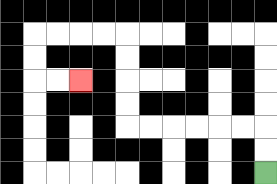{'start': '[11, 7]', 'end': '[3, 3]', 'path_directions': 'U,U,L,L,L,L,L,L,U,U,U,U,L,L,L,L,D,D,R,R', 'path_coordinates': '[[11, 7], [11, 6], [11, 5], [10, 5], [9, 5], [8, 5], [7, 5], [6, 5], [5, 5], [5, 4], [5, 3], [5, 2], [5, 1], [4, 1], [3, 1], [2, 1], [1, 1], [1, 2], [1, 3], [2, 3], [3, 3]]'}